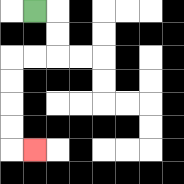{'start': '[1, 0]', 'end': '[1, 6]', 'path_directions': 'R,D,D,L,L,D,D,D,D,R', 'path_coordinates': '[[1, 0], [2, 0], [2, 1], [2, 2], [1, 2], [0, 2], [0, 3], [0, 4], [0, 5], [0, 6], [1, 6]]'}